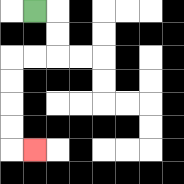{'start': '[1, 0]', 'end': '[1, 6]', 'path_directions': 'R,D,D,L,L,D,D,D,D,R', 'path_coordinates': '[[1, 0], [2, 0], [2, 1], [2, 2], [1, 2], [0, 2], [0, 3], [0, 4], [0, 5], [0, 6], [1, 6]]'}